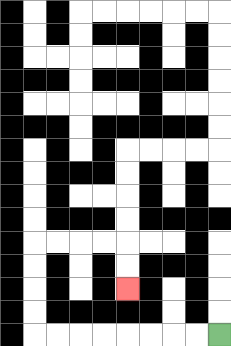{'start': '[9, 14]', 'end': '[5, 12]', 'path_directions': 'L,L,L,L,L,L,L,L,U,U,U,U,R,R,R,R,D,D', 'path_coordinates': '[[9, 14], [8, 14], [7, 14], [6, 14], [5, 14], [4, 14], [3, 14], [2, 14], [1, 14], [1, 13], [1, 12], [1, 11], [1, 10], [2, 10], [3, 10], [4, 10], [5, 10], [5, 11], [5, 12]]'}